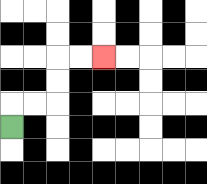{'start': '[0, 5]', 'end': '[4, 2]', 'path_directions': 'U,R,R,U,U,R,R', 'path_coordinates': '[[0, 5], [0, 4], [1, 4], [2, 4], [2, 3], [2, 2], [3, 2], [4, 2]]'}